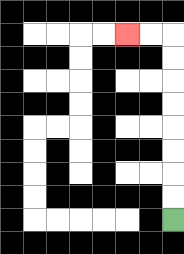{'start': '[7, 9]', 'end': '[5, 1]', 'path_directions': 'U,U,U,U,U,U,U,U,L,L', 'path_coordinates': '[[7, 9], [7, 8], [7, 7], [7, 6], [7, 5], [7, 4], [7, 3], [7, 2], [7, 1], [6, 1], [5, 1]]'}